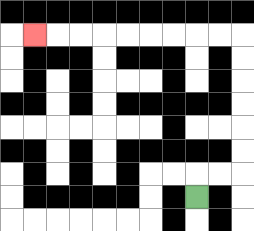{'start': '[8, 8]', 'end': '[1, 1]', 'path_directions': 'U,R,R,U,U,U,U,U,U,L,L,L,L,L,L,L,L,L', 'path_coordinates': '[[8, 8], [8, 7], [9, 7], [10, 7], [10, 6], [10, 5], [10, 4], [10, 3], [10, 2], [10, 1], [9, 1], [8, 1], [7, 1], [6, 1], [5, 1], [4, 1], [3, 1], [2, 1], [1, 1]]'}